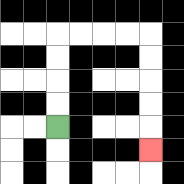{'start': '[2, 5]', 'end': '[6, 6]', 'path_directions': 'U,U,U,U,R,R,R,R,D,D,D,D,D', 'path_coordinates': '[[2, 5], [2, 4], [2, 3], [2, 2], [2, 1], [3, 1], [4, 1], [5, 1], [6, 1], [6, 2], [6, 3], [6, 4], [6, 5], [6, 6]]'}